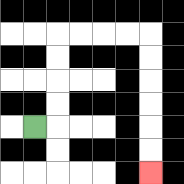{'start': '[1, 5]', 'end': '[6, 7]', 'path_directions': 'R,U,U,U,U,R,R,R,R,D,D,D,D,D,D', 'path_coordinates': '[[1, 5], [2, 5], [2, 4], [2, 3], [2, 2], [2, 1], [3, 1], [4, 1], [5, 1], [6, 1], [6, 2], [6, 3], [6, 4], [6, 5], [6, 6], [6, 7]]'}